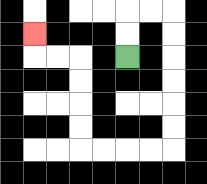{'start': '[5, 2]', 'end': '[1, 1]', 'path_directions': 'U,U,R,R,D,D,D,D,D,D,L,L,L,L,U,U,U,U,L,L,U', 'path_coordinates': '[[5, 2], [5, 1], [5, 0], [6, 0], [7, 0], [7, 1], [7, 2], [7, 3], [7, 4], [7, 5], [7, 6], [6, 6], [5, 6], [4, 6], [3, 6], [3, 5], [3, 4], [3, 3], [3, 2], [2, 2], [1, 2], [1, 1]]'}